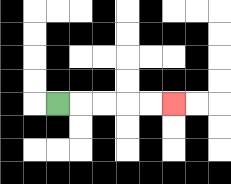{'start': '[2, 4]', 'end': '[7, 4]', 'path_directions': 'R,R,R,R,R', 'path_coordinates': '[[2, 4], [3, 4], [4, 4], [5, 4], [6, 4], [7, 4]]'}